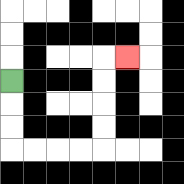{'start': '[0, 3]', 'end': '[5, 2]', 'path_directions': 'D,D,D,R,R,R,R,U,U,U,U,R', 'path_coordinates': '[[0, 3], [0, 4], [0, 5], [0, 6], [1, 6], [2, 6], [3, 6], [4, 6], [4, 5], [4, 4], [4, 3], [4, 2], [5, 2]]'}